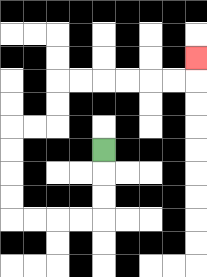{'start': '[4, 6]', 'end': '[8, 2]', 'path_directions': 'D,D,D,L,L,L,L,U,U,U,U,R,R,U,U,R,R,R,R,R,R,U', 'path_coordinates': '[[4, 6], [4, 7], [4, 8], [4, 9], [3, 9], [2, 9], [1, 9], [0, 9], [0, 8], [0, 7], [0, 6], [0, 5], [1, 5], [2, 5], [2, 4], [2, 3], [3, 3], [4, 3], [5, 3], [6, 3], [7, 3], [8, 3], [8, 2]]'}